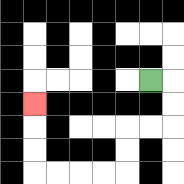{'start': '[6, 3]', 'end': '[1, 4]', 'path_directions': 'R,D,D,L,L,D,D,L,L,L,L,U,U,U', 'path_coordinates': '[[6, 3], [7, 3], [7, 4], [7, 5], [6, 5], [5, 5], [5, 6], [5, 7], [4, 7], [3, 7], [2, 7], [1, 7], [1, 6], [1, 5], [1, 4]]'}